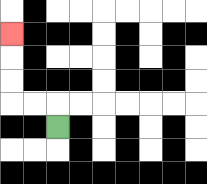{'start': '[2, 5]', 'end': '[0, 1]', 'path_directions': 'U,L,L,U,U,U', 'path_coordinates': '[[2, 5], [2, 4], [1, 4], [0, 4], [0, 3], [0, 2], [0, 1]]'}